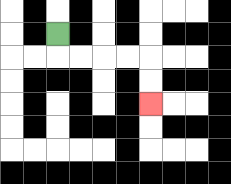{'start': '[2, 1]', 'end': '[6, 4]', 'path_directions': 'D,R,R,R,R,D,D', 'path_coordinates': '[[2, 1], [2, 2], [3, 2], [4, 2], [5, 2], [6, 2], [6, 3], [6, 4]]'}